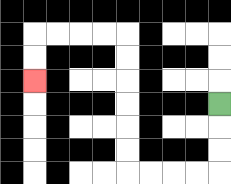{'start': '[9, 4]', 'end': '[1, 3]', 'path_directions': 'D,D,D,L,L,L,L,U,U,U,U,U,U,L,L,L,L,D,D', 'path_coordinates': '[[9, 4], [9, 5], [9, 6], [9, 7], [8, 7], [7, 7], [6, 7], [5, 7], [5, 6], [5, 5], [5, 4], [5, 3], [5, 2], [5, 1], [4, 1], [3, 1], [2, 1], [1, 1], [1, 2], [1, 3]]'}